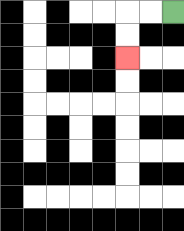{'start': '[7, 0]', 'end': '[5, 2]', 'path_directions': 'L,L,D,D', 'path_coordinates': '[[7, 0], [6, 0], [5, 0], [5, 1], [5, 2]]'}